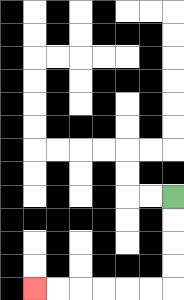{'start': '[7, 8]', 'end': '[1, 12]', 'path_directions': 'D,D,D,D,L,L,L,L,L,L', 'path_coordinates': '[[7, 8], [7, 9], [7, 10], [7, 11], [7, 12], [6, 12], [5, 12], [4, 12], [3, 12], [2, 12], [1, 12]]'}